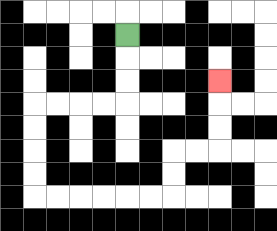{'start': '[5, 1]', 'end': '[9, 3]', 'path_directions': 'D,D,D,L,L,L,L,D,D,D,D,R,R,R,R,R,R,U,U,R,R,U,U,U', 'path_coordinates': '[[5, 1], [5, 2], [5, 3], [5, 4], [4, 4], [3, 4], [2, 4], [1, 4], [1, 5], [1, 6], [1, 7], [1, 8], [2, 8], [3, 8], [4, 8], [5, 8], [6, 8], [7, 8], [7, 7], [7, 6], [8, 6], [9, 6], [9, 5], [9, 4], [9, 3]]'}